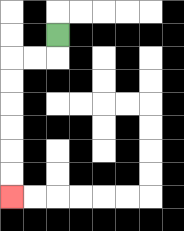{'start': '[2, 1]', 'end': '[0, 8]', 'path_directions': 'D,L,L,D,D,D,D,D,D', 'path_coordinates': '[[2, 1], [2, 2], [1, 2], [0, 2], [0, 3], [0, 4], [0, 5], [0, 6], [0, 7], [0, 8]]'}